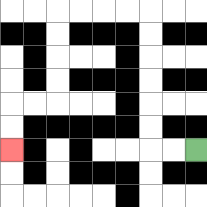{'start': '[8, 6]', 'end': '[0, 6]', 'path_directions': 'L,L,U,U,U,U,U,U,L,L,L,L,D,D,D,D,L,L,D,D', 'path_coordinates': '[[8, 6], [7, 6], [6, 6], [6, 5], [6, 4], [6, 3], [6, 2], [6, 1], [6, 0], [5, 0], [4, 0], [3, 0], [2, 0], [2, 1], [2, 2], [2, 3], [2, 4], [1, 4], [0, 4], [0, 5], [0, 6]]'}